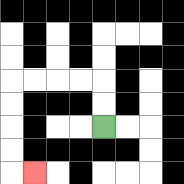{'start': '[4, 5]', 'end': '[1, 7]', 'path_directions': 'U,U,L,L,L,L,D,D,D,D,R', 'path_coordinates': '[[4, 5], [4, 4], [4, 3], [3, 3], [2, 3], [1, 3], [0, 3], [0, 4], [0, 5], [0, 6], [0, 7], [1, 7]]'}